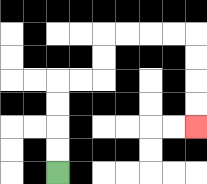{'start': '[2, 7]', 'end': '[8, 5]', 'path_directions': 'U,U,U,U,R,R,U,U,R,R,R,R,D,D,D,D', 'path_coordinates': '[[2, 7], [2, 6], [2, 5], [2, 4], [2, 3], [3, 3], [4, 3], [4, 2], [4, 1], [5, 1], [6, 1], [7, 1], [8, 1], [8, 2], [8, 3], [8, 4], [8, 5]]'}